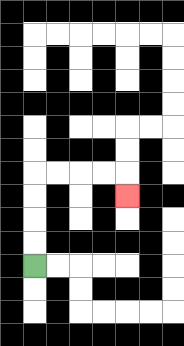{'start': '[1, 11]', 'end': '[5, 8]', 'path_directions': 'U,U,U,U,R,R,R,R,D', 'path_coordinates': '[[1, 11], [1, 10], [1, 9], [1, 8], [1, 7], [2, 7], [3, 7], [4, 7], [5, 7], [5, 8]]'}